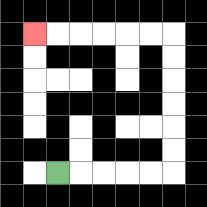{'start': '[2, 7]', 'end': '[1, 1]', 'path_directions': 'R,R,R,R,R,U,U,U,U,U,U,L,L,L,L,L,L', 'path_coordinates': '[[2, 7], [3, 7], [4, 7], [5, 7], [6, 7], [7, 7], [7, 6], [7, 5], [7, 4], [7, 3], [7, 2], [7, 1], [6, 1], [5, 1], [4, 1], [3, 1], [2, 1], [1, 1]]'}